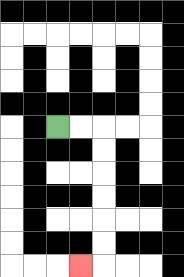{'start': '[2, 5]', 'end': '[3, 11]', 'path_directions': 'R,R,D,D,D,D,D,D,L', 'path_coordinates': '[[2, 5], [3, 5], [4, 5], [4, 6], [4, 7], [4, 8], [4, 9], [4, 10], [4, 11], [3, 11]]'}